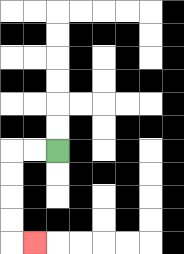{'start': '[2, 6]', 'end': '[1, 10]', 'path_directions': 'L,L,D,D,D,D,R', 'path_coordinates': '[[2, 6], [1, 6], [0, 6], [0, 7], [0, 8], [0, 9], [0, 10], [1, 10]]'}